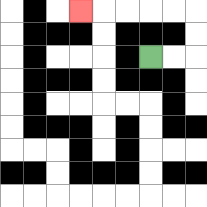{'start': '[6, 2]', 'end': '[3, 0]', 'path_directions': 'R,R,U,U,L,L,L,L,L', 'path_coordinates': '[[6, 2], [7, 2], [8, 2], [8, 1], [8, 0], [7, 0], [6, 0], [5, 0], [4, 0], [3, 0]]'}